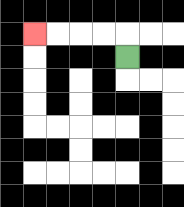{'start': '[5, 2]', 'end': '[1, 1]', 'path_directions': 'U,L,L,L,L', 'path_coordinates': '[[5, 2], [5, 1], [4, 1], [3, 1], [2, 1], [1, 1]]'}